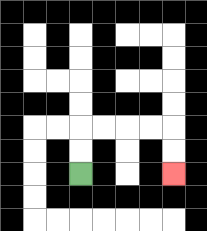{'start': '[3, 7]', 'end': '[7, 7]', 'path_directions': 'U,U,R,R,R,R,D,D', 'path_coordinates': '[[3, 7], [3, 6], [3, 5], [4, 5], [5, 5], [6, 5], [7, 5], [7, 6], [7, 7]]'}